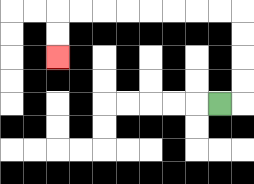{'start': '[9, 4]', 'end': '[2, 2]', 'path_directions': 'R,U,U,U,U,L,L,L,L,L,L,L,L,D,D', 'path_coordinates': '[[9, 4], [10, 4], [10, 3], [10, 2], [10, 1], [10, 0], [9, 0], [8, 0], [7, 0], [6, 0], [5, 0], [4, 0], [3, 0], [2, 0], [2, 1], [2, 2]]'}